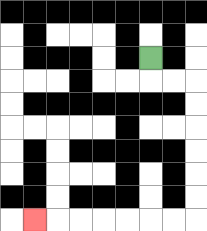{'start': '[6, 2]', 'end': '[1, 9]', 'path_directions': 'D,R,R,D,D,D,D,D,D,L,L,L,L,L,L,L', 'path_coordinates': '[[6, 2], [6, 3], [7, 3], [8, 3], [8, 4], [8, 5], [8, 6], [8, 7], [8, 8], [8, 9], [7, 9], [6, 9], [5, 9], [4, 9], [3, 9], [2, 9], [1, 9]]'}